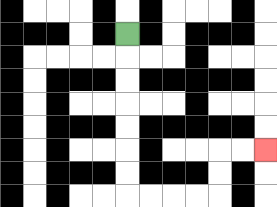{'start': '[5, 1]', 'end': '[11, 6]', 'path_directions': 'D,D,D,D,D,D,D,R,R,R,R,U,U,R,R', 'path_coordinates': '[[5, 1], [5, 2], [5, 3], [5, 4], [5, 5], [5, 6], [5, 7], [5, 8], [6, 8], [7, 8], [8, 8], [9, 8], [9, 7], [9, 6], [10, 6], [11, 6]]'}